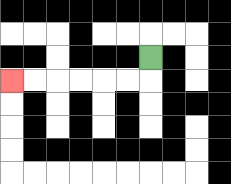{'start': '[6, 2]', 'end': '[0, 3]', 'path_directions': 'D,L,L,L,L,L,L', 'path_coordinates': '[[6, 2], [6, 3], [5, 3], [4, 3], [3, 3], [2, 3], [1, 3], [0, 3]]'}